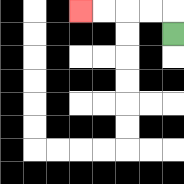{'start': '[7, 1]', 'end': '[3, 0]', 'path_directions': 'U,L,L,L,L', 'path_coordinates': '[[7, 1], [7, 0], [6, 0], [5, 0], [4, 0], [3, 0]]'}